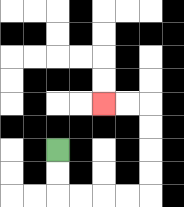{'start': '[2, 6]', 'end': '[4, 4]', 'path_directions': 'D,D,R,R,R,R,U,U,U,U,L,L', 'path_coordinates': '[[2, 6], [2, 7], [2, 8], [3, 8], [4, 8], [5, 8], [6, 8], [6, 7], [6, 6], [6, 5], [6, 4], [5, 4], [4, 4]]'}